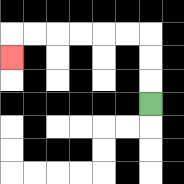{'start': '[6, 4]', 'end': '[0, 2]', 'path_directions': 'U,U,U,L,L,L,L,L,L,D', 'path_coordinates': '[[6, 4], [6, 3], [6, 2], [6, 1], [5, 1], [4, 1], [3, 1], [2, 1], [1, 1], [0, 1], [0, 2]]'}